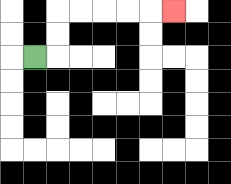{'start': '[1, 2]', 'end': '[7, 0]', 'path_directions': 'R,U,U,R,R,R,R,R', 'path_coordinates': '[[1, 2], [2, 2], [2, 1], [2, 0], [3, 0], [4, 0], [5, 0], [6, 0], [7, 0]]'}